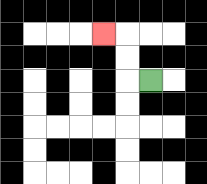{'start': '[6, 3]', 'end': '[4, 1]', 'path_directions': 'L,U,U,L', 'path_coordinates': '[[6, 3], [5, 3], [5, 2], [5, 1], [4, 1]]'}